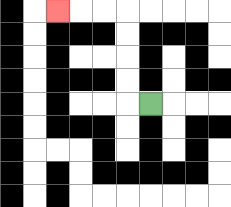{'start': '[6, 4]', 'end': '[2, 0]', 'path_directions': 'L,U,U,U,U,L,L,L', 'path_coordinates': '[[6, 4], [5, 4], [5, 3], [5, 2], [5, 1], [5, 0], [4, 0], [3, 0], [2, 0]]'}